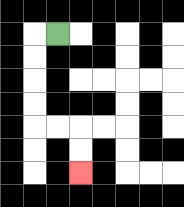{'start': '[2, 1]', 'end': '[3, 7]', 'path_directions': 'L,D,D,D,D,R,R,D,D', 'path_coordinates': '[[2, 1], [1, 1], [1, 2], [1, 3], [1, 4], [1, 5], [2, 5], [3, 5], [3, 6], [3, 7]]'}